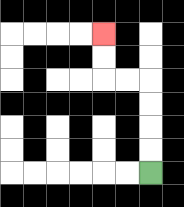{'start': '[6, 7]', 'end': '[4, 1]', 'path_directions': 'U,U,U,U,L,L,U,U', 'path_coordinates': '[[6, 7], [6, 6], [6, 5], [6, 4], [6, 3], [5, 3], [4, 3], [4, 2], [4, 1]]'}